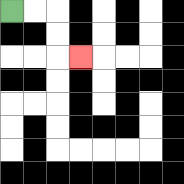{'start': '[0, 0]', 'end': '[3, 2]', 'path_directions': 'R,R,D,D,R', 'path_coordinates': '[[0, 0], [1, 0], [2, 0], [2, 1], [2, 2], [3, 2]]'}